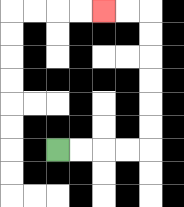{'start': '[2, 6]', 'end': '[4, 0]', 'path_directions': 'R,R,R,R,U,U,U,U,U,U,L,L', 'path_coordinates': '[[2, 6], [3, 6], [4, 6], [5, 6], [6, 6], [6, 5], [6, 4], [6, 3], [6, 2], [6, 1], [6, 0], [5, 0], [4, 0]]'}